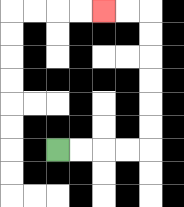{'start': '[2, 6]', 'end': '[4, 0]', 'path_directions': 'R,R,R,R,U,U,U,U,U,U,L,L', 'path_coordinates': '[[2, 6], [3, 6], [4, 6], [5, 6], [6, 6], [6, 5], [6, 4], [6, 3], [6, 2], [6, 1], [6, 0], [5, 0], [4, 0]]'}